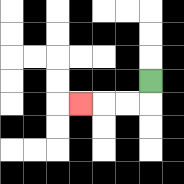{'start': '[6, 3]', 'end': '[3, 4]', 'path_directions': 'D,L,L,L', 'path_coordinates': '[[6, 3], [6, 4], [5, 4], [4, 4], [3, 4]]'}